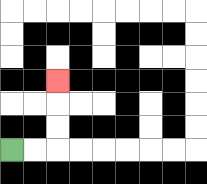{'start': '[0, 6]', 'end': '[2, 3]', 'path_directions': 'R,R,U,U,U', 'path_coordinates': '[[0, 6], [1, 6], [2, 6], [2, 5], [2, 4], [2, 3]]'}